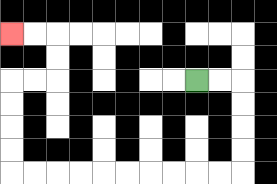{'start': '[8, 3]', 'end': '[0, 1]', 'path_directions': 'R,R,D,D,D,D,L,L,L,L,L,L,L,L,L,L,U,U,U,U,R,R,U,U,L,L', 'path_coordinates': '[[8, 3], [9, 3], [10, 3], [10, 4], [10, 5], [10, 6], [10, 7], [9, 7], [8, 7], [7, 7], [6, 7], [5, 7], [4, 7], [3, 7], [2, 7], [1, 7], [0, 7], [0, 6], [0, 5], [0, 4], [0, 3], [1, 3], [2, 3], [2, 2], [2, 1], [1, 1], [0, 1]]'}